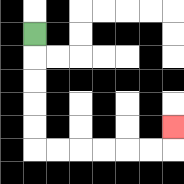{'start': '[1, 1]', 'end': '[7, 5]', 'path_directions': 'D,D,D,D,D,R,R,R,R,R,R,U', 'path_coordinates': '[[1, 1], [1, 2], [1, 3], [1, 4], [1, 5], [1, 6], [2, 6], [3, 6], [4, 6], [5, 6], [6, 6], [7, 6], [7, 5]]'}